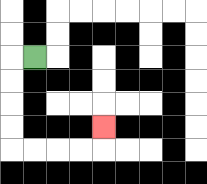{'start': '[1, 2]', 'end': '[4, 5]', 'path_directions': 'L,D,D,D,D,R,R,R,R,U', 'path_coordinates': '[[1, 2], [0, 2], [0, 3], [0, 4], [0, 5], [0, 6], [1, 6], [2, 6], [3, 6], [4, 6], [4, 5]]'}